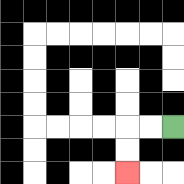{'start': '[7, 5]', 'end': '[5, 7]', 'path_directions': 'L,L,D,D', 'path_coordinates': '[[7, 5], [6, 5], [5, 5], [5, 6], [5, 7]]'}